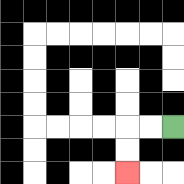{'start': '[7, 5]', 'end': '[5, 7]', 'path_directions': 'L,L,D,D', 'path_coordinates': '[[7, 5], [6, 5], [5, 5], [5, 6], [5, 7]]'}